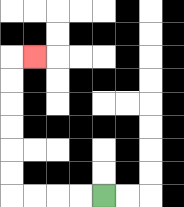{'start': '[4, 8]', 'end': '[1, 2]', 'path_directions': 'L,L,L,L,U,U,U,U,U,U,R', 'path_coordinates': '[[4, 8], [3, 8], [2, 8], [1, 8], [0, 8], [0, 7], [0, 6], [0, 5], [0, 4], [0, 3], [0, 2], [1, 2]]'}